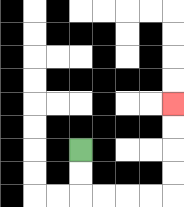{'start': '[3, 6]', 'end': '[7, 4]', 'path_directions': 'D,D,R,R,R,R,U,U,U,U', 'path_coordinates': '[[3, 6], [3, 7], [3, 8], [4, 8], [5, 8], [6, 8], [7, 8], [7, 7], [7, 6], [7, 5], [7, 4]]'}